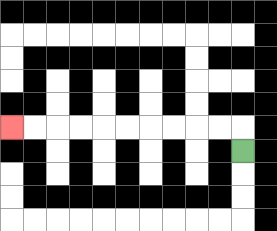{'start': '[10, 6]', 'end': '[0, 5]', 'path_directions': 'U,L,L,L,L,L,L,L,L,L,L', 'path_coordinates': '[[10, 6], [10, 5], [9, 5], [8, 5], [7, 5], [6, 5], [5, 5], [4, 5], [3, 5], [2, 5], [1, 5], [0, 5]]'}